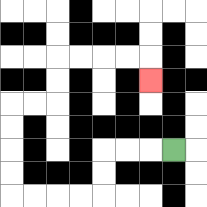{'start': '[7, 6]', 'end': '[6, 3]', 'path_directions': 'L,L,L,D,D,L,L,L,L,U,U,U,U,R,R,U,U,R,R,R,R,D', 'path_coordinates': '[[7, 6], [6, 6], [5, 6], [4, 6], [4, 7], [4, 8], [3, 8], [2, 8], [1, 8], [0, 8], [0, 7], [0, 6], [0, 5], [0, 4], [1, 4], [2, 4], [2, 3], [2, 2], [3, 2], [4, 2], [5, 2], [6, 2], [6, 3]]'}